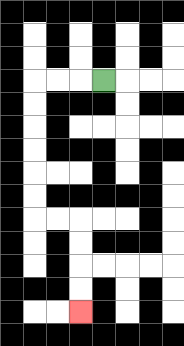{'start': '[4, 3]', 'end': '[3, 13]', 'path_directions': 'L,L,L,D,D,D,D,D,D,R,R,D,D,D,D', 'path_coordinates': '[[4, 3], [3, 3], [2, 3], [1, 3], [1, 4], [1, 5], [1, 6], [1, 7], [1, 8], [1, 9], [2, 9], [3, 9], [3, 10], [3, 11], [3, 12], [3, 13]]'}